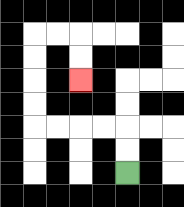{'start': '[5, 7]', 'end': '[3, 3]', 'path_directions': 'U,U,L,L,L,L,U,U,U,U,R,R,D,D', 'path_coordinates': '[[5, 7], [5, 6], [5, 5], [4, 5], [3, 5], [2, 5], [1, 5], [1, 4], [1, 3], [1, 2], [1, 1], [2, 1], [3, 1], [3, 2], [3, 3]]'}